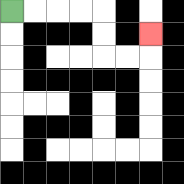{'start': '[0, 0]', 'end': '[6, 1]', 'path_directions': 'R,R,R,R,D,D,R,R,U', 'path_coordinates': '[[0, 0], [1, 0], [2, 0], [3, 0], [4, 0], [4, 1], [4, 2], [5, 2], [6, 2], [6, 1]]'}